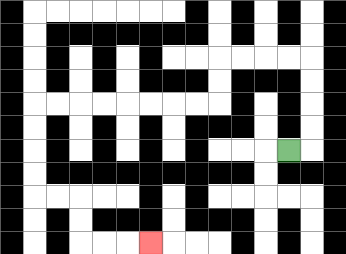{'start': '[12, 6]', 'end': '[6, 10]', 'path_directions': 'R,U,U,U,U,L,L,L,L,D,D,L,L,L,L,L,L,L,L,D,D,D,D,R,R,D,D,R,R,R', 'path_coordinates': '[[12, 6], [13, 6], [13, 5], [13, 4], [13, 3], [13, 2], [12, 2], [11, 2], [10, 2], [9, 2], [9, 3], [9, 4], [8, 4], [7, 4], [6, 4], [5, 4], [4, 4], [3, 4], [2, 4], [1, 4], [1, 5], [1, 6], [1, 7], [1, 8], [2, 8], [3, 8], [3, 9], [3, 10], [4, 10], [5, 10], [6, 10]]'}